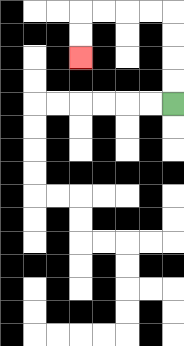{'start': '[7, 4]', 'end': '[3, 2]', 'path_directions': 'U,U,U,U,L,L,L,L,D,D', 'path_coordinates': '[[7, 4], [7, 3], [7, 2], [7, 1], [7, 0], [6, 0], [5, 0], [4, 0], [3, 0], [3, 1], [3, 2]]'}